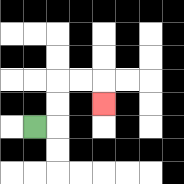{'start': '[1, 5]', 'end': '[4, 4]', 'path_directions': 'R,U,U,R,R,D', 'path_coordinates': '[[1, 5], [2, 5], [2, 4], [2, 3], [3, 3], [4, 3], [4, 4]]'}